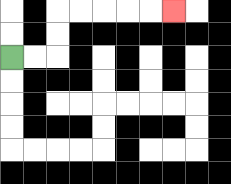{'start': '[0, 2]', 'end': '[7, 0]', 'path_directions': 'R,R,U,U,R,R,R,R,R', 'path_coordinates': '[[0, 2], [1, 2], [2, 2], [2, 1], [2, 0], [3, 0], [4, 0], [5, 0], [6, 0], [7, 0]]'}